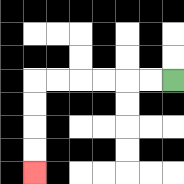{'start': '[7, 3]', 'end': '[1, 7]', 'path_directions': 'L,L,L,L,L,L,D,D,D,D', 'path_coordinates': '[[7, 3], [6, 3], [5, 3], [4, 3], [3, 3], [2, 3], [1, 3], [1, 4], [1, 5], [1, 6], [1, 7]]'}